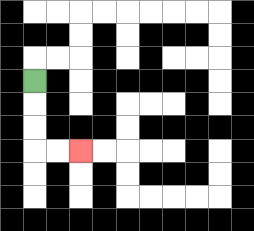{'start': '[1, 3]', 'end': '[3, 6]', 'path_directions': 'D,D,D,R,R', 'path_coordinates': '[[1, 3], [1, 4], [1, 5], [1, 6], [2, 6], [3, 6]]'}